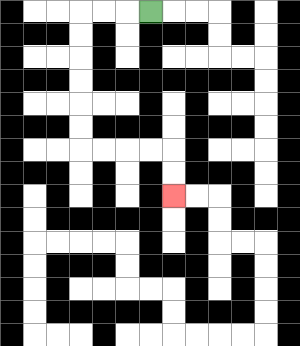{'start': '[6, 0]', 'end': '[7, 8]', 'path_directions': 'L,L,L,D,D,D,D,D,D,R,R,R,R,D,D', 'path_coordinates': '[[6, 0], [5, 0], [4, 0], [3, 0], [3, 1], [3, 2], [3, 3], [3, 4], [3, 5], [3, 6], [4, 6], [5, 6], [6, 6], [7, 6], [7, 7], [7, 8]]'}